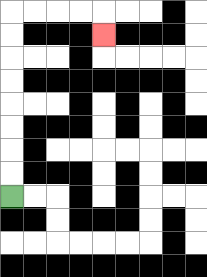{'start': '[0, 8]', 'end': '[4, 1]', 'path_directions': 'U,U,U,U,U,U,U,U,R,R,R,R,D', 'path_coordinates': '[[0, 8], [0, 7], [0, 6], [0, 5], [0, 4], [0, 3], [0, 2], [0, 1], [0, 0], [1, 0], [2, 0], [3, 0], [4, 0], [4, 1]]'}